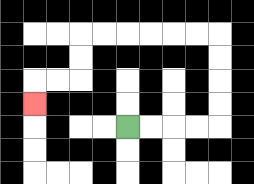{'start': '[5, 5]', 'end': '[1, 4]', 'path_directions': 'R,R,R,R,U,U,U,U,L,L,L,L,L,L,D,D,L,L,D', 'path_coordinates': '[[5, 5], [6, 5], [7, 5], [8, 5], [9, 5], [9, 4], [9, 3], [9, 2], [9, 1], [8, 1], [7, 1], [6, 1], [5, 1], [4, 1], [3, 1], [3, 2], [3, 3], [2, 3], [1, 3], [1, 4]]'}